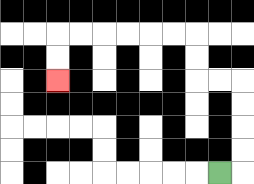{'start': '[9, 7]', 'end': '[2, 3]', 'path_directions': 'R,U,U,U,U,L,L,U,U,L,L,L,L,L,L,D,D', 'path_coordinates': '[[9, 7], [10, 7], [10, 6], [10, 5], [10, 4], [10, 3], [9, 3], [8, 3], [8, 2], [8, 1], [7, 1], [6, 1], [5, 1], [4, 1], [3, 1], [2, 1], [2, 2], [2, 3]]'}